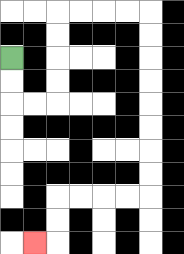{'start': '[0, 2]', 'end': '[1, 10]', 'path_directions': 'D,D,R,R,U,U,U,U,R,R,R,R,D,D,D,D,D,D,D,D,L,L,L,L,D,D,L', 'path_coordinates': '[[0, 2], [0, 3], [0, 4], [1, 4], [2, 4], [2, 3], [2, 2], [2, 1], [2, 0], [3, 0], [4, 0], [5, 0], [6, 0], [6, 1], [6, 2], [6, 3], [6, 4], [6, 5], [6, 6], [6, 7], [6, 8], [5, 8], [4, 8], [3, 8], [2, 8], [2, 9], [2, 10], [1, 10]]'}